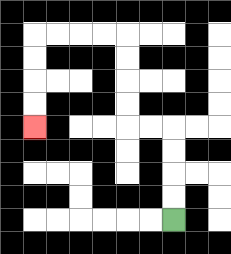{'start': '[7, 9]', 'end': '[1, 5]', 'path_directions': 'U,U,U,U,L,L,U,U,U,U,L,L,L,L,D,D,D,D', 'path_coordinates': '[[7, 9], [7, 8], [7, 7], [7, 6], [7, 5], [6, 5], [5, 5], [5, 4], [5, 3], [5, 2], [5, 1], [4, 1], [3, 1], [2, 1], [1, 1], [1, 2], [1, 3], [1, 4], [1, 5]]'}